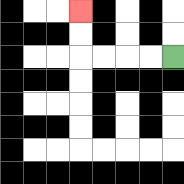{'start': '[7, 2]', 'end': '[3, 0]', 'path_directions': 'L,L,L,L,U,U', 'path_coordinates': '[[7, 2], [6, 2], [5, 2], [4, 2], [3, 2], [3, 1], [3, 0]]'}